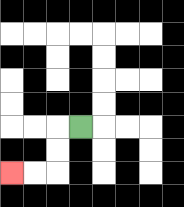{'start': '[3, 5]', 'end': '[0, 7]', 'path_directions': 'L,D,D,L,L', 'path_coordinates': '[[3, 5], [2, 5], [2, 6], [2, 7], [1, 7], [0, 7]]'}